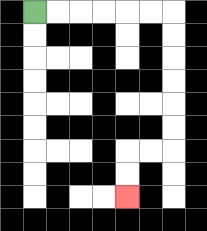{'start': '[1, 0]', 'end': '[5, 8]', 'path_directions': 'R,R,R,R,R,R,D,D,D,D,D,D,L,L,D,D', 'path_coordinates': '[[1, 0], [2, 0], [3, 0], [4, 0], [5, 0], [6, 0], [7, 0], [7, 1], [7, 2], [7, 3], [7, 4], [7, 5], [7, 6], [6, 6], [5, 6], [5, 7], [5, 8]]'}